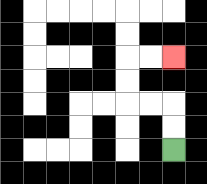{'start': '[7, 6]', 'end': '[7, 2]', 'path_directions': 'U,U,L,L,U,U,R,R', 'path_coordinates': '[[7, 6], [7, 5], [7, 4], [6, 4], [5, 4], [5, 3], [5, 2], [6, 2], [7, 2]]'}